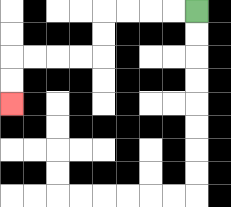{'start': '[8, 0]', 'end': '[0, 4]', 'path_directions': 'L,L,L,L,D,D,L,L,L,L,D,D', 'path_coordinates': '[[8, 0], [7, 0], [6, 0], [5, 0], [4, 0], [4, 1], [4, 2], [3, 2], [2, 2], [1, 2], [0, 2], [0, 3], [0, 4]]'}